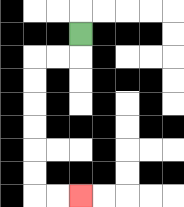{'start': '[3, 1]', 'end': '[3, 8]', 'path_directions': 'D,L,L,D,D,D,D,D,D,R,R', 'path_coordinates': '[[3, 1], [3, 2], [2, 2], [1, 2], [1, 3], [1, 4], [1, 5], [1, 6], [1, 7], [1, 8], [2, 8], [3, 8]]'}